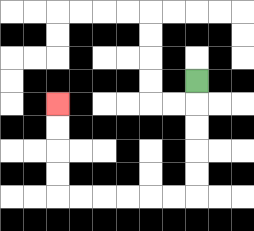{'start': '[8, 3]', 'end': '[2, 4]', 'path_directions': 'D,D,D,D,D,L,L,L,L,L,L,U,U,U,U', 'path_coordinates': '[[8, 3], [8, 4], [8, 5], [8, 6], [8, 7], [8, 8], [7, 8], [6, 8], [5, 8], [4, 8], [3, 8], [2, 8], [2, 7], [2, 6], [2, 5], [2, 4]]'}